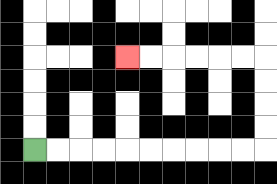{'start': '[1, 6]', 'end': '[5, 2]', 'path_directions': 'R,R,R,R,R,R,R,R,R,R,U,U,U,U,L,L,L,L,L,L', 'path_coordinates': '[[1, 6], [2, 6], [3, 6], [4, 6], [5, 6], [6, 6], [7, 6], [8, 6], [9, 6], [10, 6], [11, 6], [11, 5], [11, 4], [11, 3], [11, 2], [10, 2], [9, 2], [8, 2], [7, 2], [6, 2], [5, 2]]'}